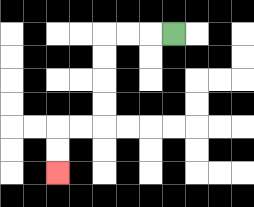{'start': '[7, 1]', 'end': '[2, 7]', 'path_directions': 'L,L,L,D,D,D,D,L,L,D,D', 'path_coordinates': '[[7, 1], [6, 1], [5, 1], [4, 1], [4, 2], [4, 3], [4, 4], [4, 5], [3, 5], [2, 5], [2, 6], [2, 7]]'}